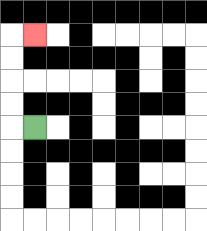{'start': '[1, 5]', 'end': '[1, 1]', 'path_directions': 'L,U,U,U,U,R', 'path_coordinates': '[[1, 5], [0, 5], [0, 4], [0, 3], [0, 2], [0, 1], [1, 1]]'}